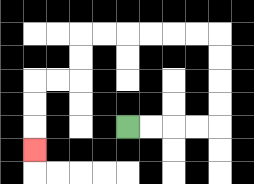{'start': '[5, 5]', 'end': '[1, 6]', 'path_directions': 'R,R,R,R,U,U,U,U,L,L,L,L,L,L,D,D,L,L,D,D,D', 'path_coordinates': '[[5, 5], [6, 5], [7, 5], [8, 5], [9, 5], [9, 4], [9, 3], [9, 2], [9, 1], [8, 1], [7, 1], [6, 1], [5, 1], [4, 1], [3, 1], [3, 2], [3, 3], [2, 3], [1, 3], [1, 4], [1, 5], [1, 6]]'}